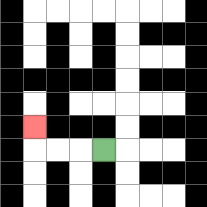{'start': '[4, 6]', 'end': '[1, 5]', 'path_directions': 'L,L,L,U', 'path_coordinates': '[[4, 6], [3, 6], [2, 6], [1, 6], [1, 5]]'}